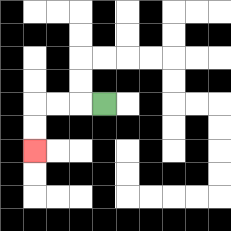{'start': '[4, 4]', 'end': '[1, 6]', 'path_directions': 'L,L,L,D,D', 'path_coordinates': '[[4, 4], [3, 4], [2, 4], [1, 4], [1, 5], [1, 6]]'}